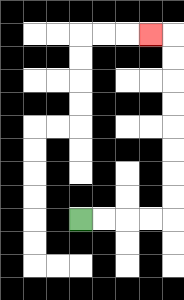{'start': '[3, 9]', 'end': '[6, 1]', 'path_directions': 'R,R,R,R,U,U,U,U,U,U,U,U,L', 'path_coordinates': '[[3, 9], [4, 9], [5, 9], [6, 9], [7, 9], [7, 8], [7, 7], [7, 6], [7, 5], [7, 4], [7, 3], [7, 2], [7, 1], [6, 1]]'}